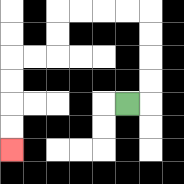{'start': '[5, 4]', 'end': '[0, 6]', 'path_directions': 'R,U,U,U,U,L,L,L,L,D,D,L,L,D,D,D,D', 'path_coordinates': '[[5, 4], [6, 4], [6, 3], [6, 2], [6, 1], [6, 0], [5, 0], [4, 0], [3, 0], [2, 0], [2, 1], [2, 2], [1, 2], [0, 2], [0, 3], [0, 4], [0, 5], [0, 6]]'}